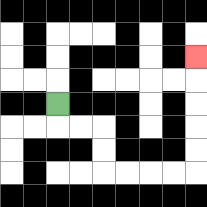{'start': '[2, 4]', 'end': '[8, 2]', 'path_directions': 'D,R,R,D,D,R,R,R,R,U,U,U,U,U', 'path_coordinates': '[[2, 4], [2, 5], [3, 5], [4, 5], [4, 6], [4, 7], [5, 7], [6, 7], [7, 7], [8, 7], [8, 6], [8, 5], [8, 4], [8, 3], [8, 2]]'}